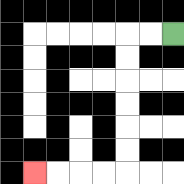{'start': '[7, 1]', 'end': '[1, 7]', 'path_directions': 'L,L,D,D,D,D,D,D,L,L,L,L', 'path_coordinates': '[[7, 1], [6, 1], [5, 1], [5, 2], [5, 3], [5, 4], [5, 5], [5, 6], [5, 7], [4, 7], [3, 7], [2, 7], [1, 7]]'}